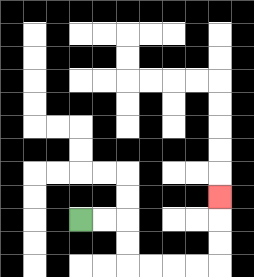{'start': '[3, 9]', 'end': '[9, 8]', 'path_directions': 'R,R,D,D,R,R,R,R,U,U,U', 'path_coordinates': '[[3, 9], [4, 9], [5, 9], [5, 10], [5, 11], [6, 11], [7, 11], [8, 11], [9, 11], [9, 10], [9, 9], [9, 8]]'}